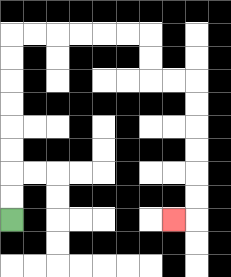{'start': '[0, 9]', 'end': '[7, 9]', 'path_directions': 'U,U,U,U,U,U,U,U,R,R,R,R,R,R,D,D,R,R,D,D,D,D,D,D,L', 'path_coordinates': '[[0, 9], [0, 8], [0, 7], [0, 6], [0, 5], [0, 4], [0, 3], [0, 2], [0, 1], [1, 1], [2, 1], [3, 1], [4, 1], [5, 1], [6, 1], [6, 2], [6, 3], [7, 3], [8, 3], [8, 4], [8, 5], [8, 6], [8, 7], [8, 8], [8, 9], [7, 9]]'}